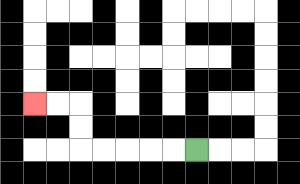{'start': '[8, 6]', 'end': '[1, 4]', 'path_directions': 'L,L,L,L,L,U,U,L,L', 'path_coordinates': '[[8, 6], [7, 6], [6, 6], [5, 6], [4, 6], [3, 6], [3, 5], [3, 4], [2, 4], [1, 4]]'}